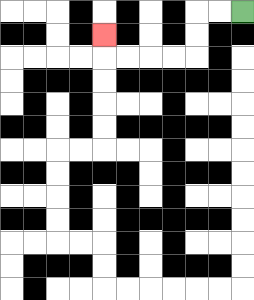{'start': '[10, 0]', 'end': '[4, 1]', 'path_directions': 'L,L,D,D,L,L,L,L,U', 'path_coordinates': '[[10, 0], [9, 0], [8, 0], [8, 1], [8, 2], [7, 2], [6, 2], [5, 2], [4, 2], [4, 1]]'}